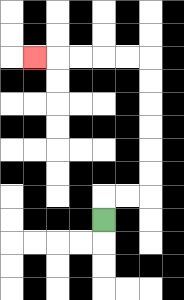{'start': '[4, 9]', 'end': '[1, 2]', 'path_directions': 'U,R,R,U,U,U,U,U,U,L,L,L,L,L', 'path_coordinates': '[[4, 9], [4, 8], [5, 8], [6, 8], [6, 7], [6, 6], [6, 5], [6, 4], [6, 3], [6, 2], [5, 2], [4, 2], [3, 2], [2, 2], [1, 2]]'}